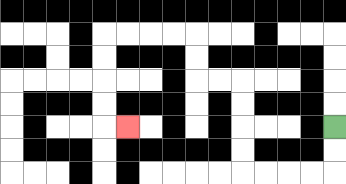{'start': '[14, 5]', 'end': '[5, 5]', 'path_directions': 'D,D,L,L,L,L,U,U,U,U,L,L,U,U,L,L,L,L,D,D,D,D,R', 'path_coordinates': '[[14, 5], [14, 6], [14, 7], [13, 7], [12, 7], [11, 7], [10, 7], [10, 6], [10, 5], [10, 4], [10, 3], [9, 3], [8, 3], [8, 2], [8, 1], [7, 1], [6, 1], [5, 1], [4, 1], [4, 2], [4, 3], [4, 4], [4, 5], [5, 5]]'}